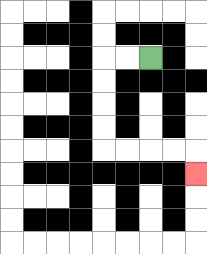{'start': '[6, 2]', 'end': '[8, 7]', 'path_directions': 'L,L,D,D,D,D,R,R,R,R,D', 'path_coordinates': '[[6, 2], [5, 2], [4, 2], [4, 3], [4, 4], [4, 5], [4, 6], [5, 6], [6, 6], [7, 6], [8, 6], [8, 7]]'}